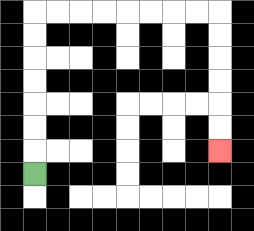{'start': '[1, 7]', 'end': '[9, 6]', 'path_directions': 'U,U,U,U,U,U,U,R,R,R,R,R,R,R,R,D,D,D,D,D,D', 'path_coordinates': '[[1, 7], [1, 6], [1, 5], [1, 4], [1, 3], [1, 2], [1, 1], [1, 0], [2, 0], [3, 0], [4, 0], [5, 0], [6, 0], [7, 0], [8, 0], [9, 0], [9, 1], [9, 2], [9, 3], [9, 4], [9, 5], [9, 6]]'}